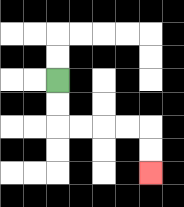{'start': '[2, 3]', 'end': '[6, 7]', 'path_directions': 'D,D,R,R,R,R,D,D', 'path_coordinates': '[[2, 3], [2, 4], [2, 5], [3, 5], [4, 5], [5, 5], [6, 5], [6, 6], [6, 7]]'}